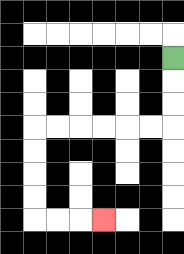{'start': '[7, 2]', 'end': '[4, 9]', 'path_directions': 'D,D,D,L,L,L,L,L,L,D,D,D,D,R,R,R', 'path_coordinates': '[[7, 2], [7, 3], [7, 4], [7, 5], [6, 5], [5, 5], [4, 5], [3, 5], [2, 5], [1, 5], [1, 6], [1, 7], [1, 8], [1, 9], [2, 9], [3, 9], [4, 9]]'}